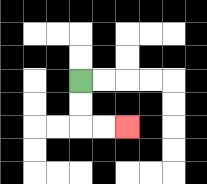{'start': '[3, 3]', 'end': '[5, 5]', 'path_directions': 'D,D,R,R', 'path_coordinates': '[[3, 3], [3, 4], [3, 5], [4, 5], [5, 5]]'}